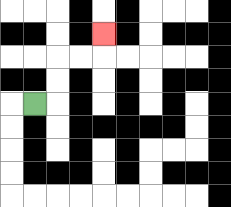{'start': '[1, 4]', 'end': '[4, 1]', 'path_directions': 'R,U,U,R,R,U', 'path_coordinates': '[[1, 4], [2, 4], [2, 3], [2, 2], [3, 2], [4, 2], [4, 1]]'}